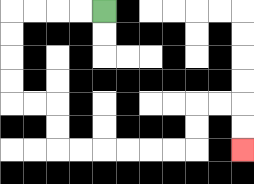{'start': '[4, 0]', 'end': '[10, 6]', 'path_directions': 'L,L,L,L,D,D,D,D,R,R,D,D,R,R,R,R,R,R,U,U,R,R,D,D', 'path_coordinates': '[[4, 0], [3, 0], [2, 0], [1, 0], [0, 0], [0, 1], [0, 2], [0, 3], [0, 4], [1, 4], [2, 4], [2, 5], [2, 6], [3, 6], [4, 6], [5, 6], [6, 6], [7, 6], [8, 6], [8, 5], [8, 4], [9, 4], [10, 4], [10, 5], [10, 6]]'}